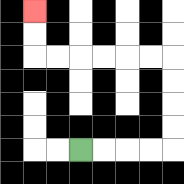{'start': '[3, 6]', 'end': '[1, 0]', 'path_directions': 'R,R,R,R,U,U,U,U,L,L,L,L,L,L,U,U', 'path_coordinates': '[[3, 6], [4, 6], [5, 6], [6, 6], [7, 6], [7, 5], [7, 4], [7, 3], [7, 2], [6, 2], [5, 2], [4, 2], [3, 2], [2, 2], [1, 2], [1, 1], [1, 0]]'}